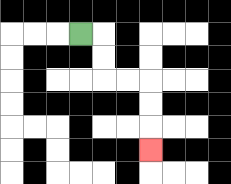{'start': '[3, 1]', 'end': '[6, 6]', 'path_directions': 'R,D,D,R,R,D,D,D', 'path_coordinates': '[[3, 1], [4, 1], [4, 2], [4, 3], [5, 3], [6, 3], [6, 4], [6, 5], [6, 6]]'}